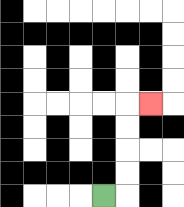{'start': '[4, 8]', 'end': '[6, 4]', 'path_directions': 'R,U,U,U,U,R', 'path_coordinates': '[[4, 8], [5, 8], [5, 7], [5, 6], [5, 5], [5, 4], [6, 4]]'}